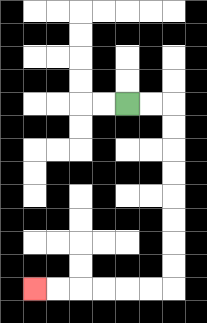{'start': '[5, 4]', 'end': '[1, 12]', 'path_directions': 'R,R,D,D,D,D,D,D,D,D,L,L,L,L,L,L', 'path_coordinates': '[[5, 4], [6, 4], [7, 4], [7, 5], [7, 6], [7, 7], [7, 8], [7, 9], [7, 10], [7, 11], [7, 12], [6, 12], [5, 12], [4, 12], [3, 12], [2, 12], [1, 12]]'}